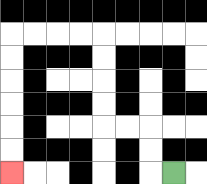{'start': '[7, 7]', 'end': '[0, 7]', 'path_directions': 'L,U,U,L,L,U,U,U,U,L,L,L,L,D,D,D,D,D,D', 'path_coordinates': '[[7, 7], [6, 7], [6, 6], [6, 5], [5, 5], [4, 5], [4, 4], [4, 3], [4, 2], [4, 1], [3, 1], [2, 1], [1, 1], [0, 1], [0, 2], [0, 3], [0, 4], [0, 5], [0, 6], [0, 7]]'}